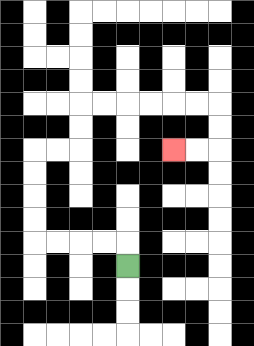{'start': '[5, 11]', 'end': '[7, 6]', 'path_directions': 'U,L,L,L,L,U,U,U,U,R,R,U,U,R,R,R,R,R,R,D,D,L,L', 'path_coordinates': '[[5, 11], [5, 10], [4, 10], [3, 10], [2, 10], [1, 10], [1, 9], [1, 8], [1, 7], [1, 6], [2, 6], [3, 6], [3, 5], [3, 4], [4, 4], [5, 4], [6, 4], [7, 4], [8, 4], [9, 4], [9, 5], [9, 6], [8, 6], [7, 6]]'}